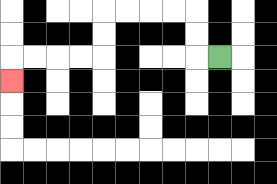{'start': '[9, 2]', 'end': '[0, 3]', 'path_directions': 'L,U,U,L,L,L,L,D,D,L,L,L,L,D', 'path_coordinates': '[[9, 2], [8, 2], [8, 1], [8, 0], [7, 0], [6, 0], [5, 0], [4, 0], [4, 1], [4, 2], [3, 2], [2, 2], [1, 2], [0, 2], [0, 3]]'}